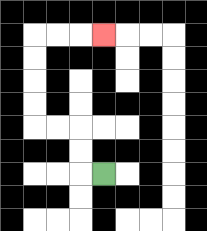{'start': '[4, 7]', 'end': '[4, 1]', 'path_directions': 'L,U,U,L,L,U,U,U,U,R,R,R', 'path_coordinates': '[[4, 7], [3, 7], [3, 6], [3, 5], [2, 5], [1, 5], [1, 4], [1, 3], [1, 2], [1, 1], [2, 1], [3, 1], [4, 1]]'}